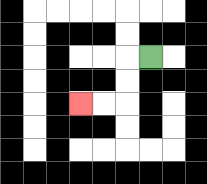{'start': '[6, 2]', 'end': '[3, 4]', 'path_directions': 'L,D,D,L,L', 'path_coordinates': '[[6, 2], [5, 2], [5, 3], [5, 4], [4, 4], [3, 4]]'}